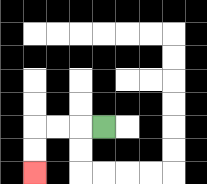{'start': '[4, 5]', 'end': '[1, 7]', 'path_directions': 'L,L,L,D,D', 'path_coordinates': '[[4, 5], [3, 5], [2, 5], [1, 5], [1, 6], [1, 7]]'}